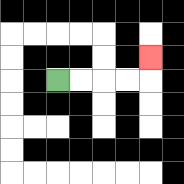{'start': '[2, 3]', 'end': '[6, 2]', 'path_directions': 'R,R,R,R,U', 'path_coordinates': '[[2, 3], [3, 3], [4, 3], [5, 3], [6, 3], [6, 2]]'}